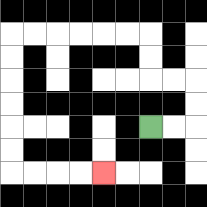{'start': '[6, 5]', 'end': '[4, 7]', 'path_directions': 'R,R,U,U,L,L,U,U,L,L,L,L,L,L,D,D,D,D,D,D,R,R,R,R', 'path_coordinates': '[[6, 5], [7, 5], [8, 5], [8, 4], [8, 3], [7, 3], [6, 3], [6, 2], [6, 1], [5, 1], [4, 1], [3, 1], [2, 1], [1, 1], [0, 1], [0, 2], [0, 3], [0, 4], [0, 5], [0, 6], [0, 7], [1, 7], [2, 7], [3, 7], [4, 7]]'}